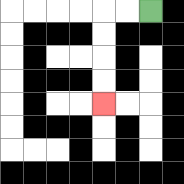{'start': '[6, 0]', 'end': '[4, 4]', 'path_directions': 'L,L,D,D,D,D', 'path_coordinates': '[[6, 0], [5, 0], [4, 0], [4, 1], [4, 2], [4, 3], [4, 4]]'}